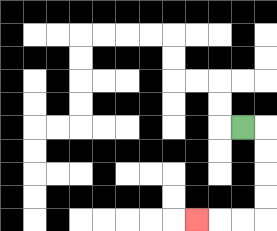{'start': '[10, 5]', 'end': '[8, 9]', 'path_directions': 'R,D,D,D,D,L,L,L', 'path_coordinates': '[[10, 5], [11, 5], [11, 6], [11, 7], [11, 8], [11, 9], [10, 9], [9, 9], [8, 9]]'}